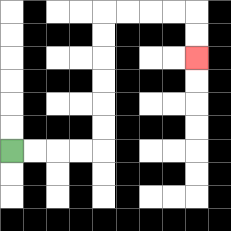{'start': '[0, 6]', 'end': '[8, 2]', 'path_directions': 'R,R,R,R,U,U,U,U,U,U,R,R,R,R,D,D', 'path_coordinates': '[[0, 6], [1, 6], [2, 6], [3, 6], [4, 6], [4, 5], [4, 4], [4, 3], [4, 2], [4, 1], [4, 0], [5, 0], [6, 0], [7, 0], [8, 0], [8, 1], [8, 2]]'}